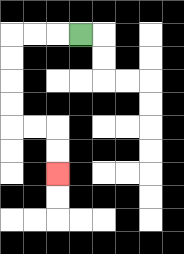{'start': '[3, 1]', 'end': '[2, 7]', 'path_directions': 'L,L,L,D,D,D,D,R,R,D,D', 'path_coordinates': '[[3, 1], [2, 1], [1, 1], [0, 1], [0, 2], [0, 3], [0, 4], [0, 5], [1, 5], [2, 5], [2, 6], [2, 7]]'}